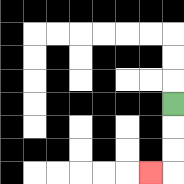{'start': '[7, 4]', 'end': '[6, 7]', 'path_directions': 'D,D,D,L', 'path_coordinates': '[[7, 4], [7, 5], [7, 6], [7, 7], [6, 7]]'}